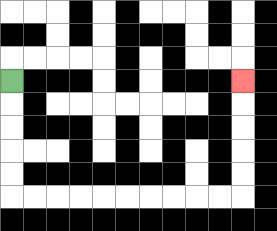{'start': '[0, 3]', 'end': '[10, 3]', 'path_directions': 'D,D,D,D,D,R,R,R,R,R,R,R,R,R,R,U,U,U,U,U', 'path_coordinates': '[[0, 3], [0, 4], [0, 5], [0, 6], [0, 7], [0, 8], [1, 8], [2, 8], [3, 8], [4, 8], [5, 8], [6, 8], [7, 8], [8, 8], [9, 8], [10, 8], [10, 7], [10, 6], [10, 5], [10, 4], [10, 3]]'}